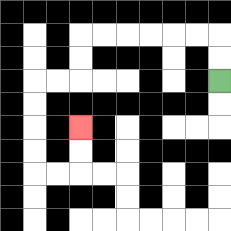{'start': '[9, 3]', 'end': '[3, 5]', 'path_directions': 'U,U,L,L,L,L,L,L,D,D,L,L,D,D,D,D,R,R,U,U', 'path_coordinates': '[[9, 3], [9, 2], [9, 1], [8, 1], [7, 1], [6, 1], [5, 1], [4, 1], [3, 1], [3, 2], [3, 3], [2, 3], [1, 3], [1, 4], [1, 5], [1, 6], [1, 7], [2, 7], [3, 7], [3, 6], [3, 5]]'}